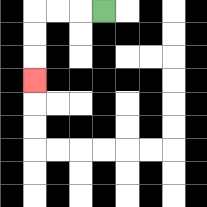{'start': '[4, 0]', 'end': '[1, 3]', 'path_directions': 'L,L,L,D,D,D', 'path_coordinates': '[[4, 0], [3, 0], [2, 0], [1, 0], [1, 1], [1, 2], [1, 3]]'}